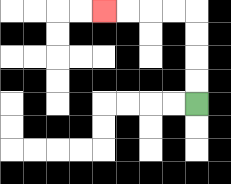{'start': '[8, 4]', 'end': '[4, 0]', 'path_directions': 'U,U,U,U,L,L,L,L', 'path_coordinates': '[[8, 4], [8, 3], [8, 2], [8, 1], [8, 0], [7, 0], [6, 0], [5, 0], [4, 0]]'}